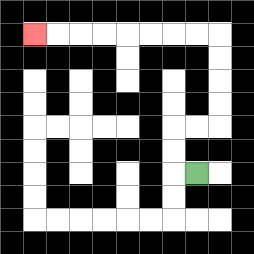{'start': '[8, 7]', 'end': '[1, 1]', 'path_directions': 'L,U,U,R,R,U,U,U,U,L,L,L,L,L,L,L,L', 'path_coordinates': '[[8, 7], [7, 7], [7, 6], [7, 5], [8, 5], [9, 5], [9, 4], [9, 3], [9, 2], [9, 1], [8, 1], [7, 1], [6, 1], [5, 1], [4, 1], [3, 1], [2, 1], [1, 1]]'}